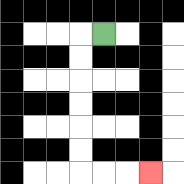{'start': '[4, 1]', 'end': '[6, 7]', 'path_directions': 'L,D,D,D,D,D,D,R,R,R', 'path_coordinates': '[[4, 1], [3, 1], [3, 2], [3, 3], [3, 4], [3, 5], [3, 6], [3, 7], [4, 7], [5, 7], [6, 7]]'}